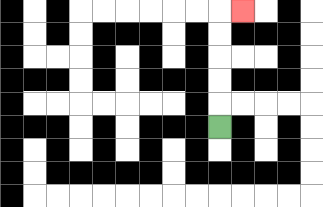{'start': '[9, 5]', 'end': '[10, 0]', 'path_directions': 'U,U,U,U,U,R', 'path_coordinates': '[[9, 5], [9, 4], [9, 3], [9, 2], [9, 1], [9, 0], [10, 0]]'}